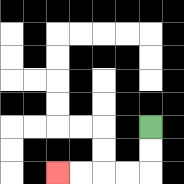{'start': '[6, 5]', 'end': '[2, 7]', 'path_directions': 'D,D,L,L,L,L', 'path_coordinates': '[[6, 5], [6, 6], [6, 7], [5, 7], [4, 7], [3, 7], [2, 7]]'}